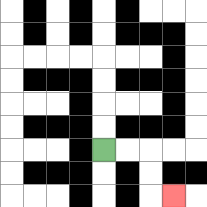{'start': '[4, 6]', 'end': '[7, 8]', 'path_directions': 'R,R,D,D,R', 'path_coordinates': '[[4, 6], [5, 6], [6, 6], [6, 7], [6, 8], [7, 8]]'}